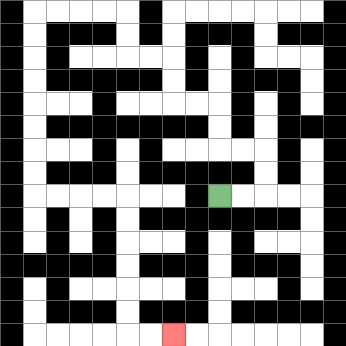{'start': '[9, 8]', 'end': '[7, 14]', 'path_directions': 'R,R,U,U,L,L,U,U,L,L,U,U,L,L,U,U,L,L,L,L,D,D,D,D,D,D,D,D,R,R,R,R,D,D,D,D,D,D,R,R', 'path_coordinates': '[[9, 8], [10, 8], [11, 8], [11, 7], [11, 6], [10, 6], [9, 6], [9, 5], [9, 4], [8, 4], [7, 4], [7, 3], [7, 2], [6, 2], [5, 2], [5, 1], [5, 0], [4, 0], [3, 0], [2, 0], [1, 0], [1, 1], [1, 2], [1, 3], [1, 4], [1, 5], [1, 6], [1, 7], [1, 8], [2, 8], [3, 8], [4, 8], [5, 8], [5, 9], [5, 10], [5, 11], [5, 12], [5, 13], [5, 14], [6, 14], [7, 14]]'}